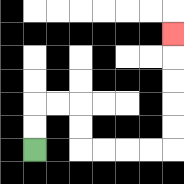{'start': '[1, 6]', 'end': '[7, 1]', 'path_directions': 'U,U,R,R,D,D,R,R,R,R,U,U,U,U,U', 'path_coordinates': '[[1, 6], [1, 5], [1, 4], [2, 4], [3, 4], [3, 5], [3, 6], [4, 6], [5, 6], [6, 6], [7, 6], [7, 5], [7, 4], [7, 3], [7, 2], [7, 1]]'}